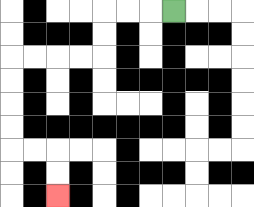{'start': '[7, 0]', 'end': '[2, 8]', 'path_directions': 'L,L,L,D,D,L,L,L,L,D,D,D,D,R,R,D,D', 'path_coordinates': '[[7, 0], [6, 0], [5, 0], [4, 0], [4, 1], [4, 2], [3, 2], [2, 2], [1, 2], [0, 2], [0, 3], [0, 4], [0, 5], [0, 6], [1, 6], [2, 6], [2, 7], [2, 8]]'}